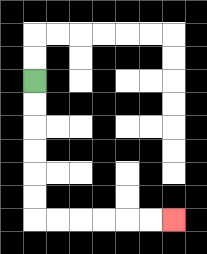{'start': '[1, 3]', 'end': '[7, 9]', 'path_directions': 'D,D,D,D,D,D,R,R,R,R,R,R', 'path_coordinates': '[[1, 3], [1, 4], [1, 5], [1, 6], [1, 7], [1, 8], [1, 9], [2, 9], [3, 9], [4, 9], [5, 9], [6, 9], [7, 9]]'}